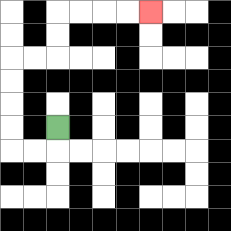{'start': '[2, 5]', 'end': '[6, 0]', 'path_directions': 'D,L,L,U,U,U,U,R,R,U,U,R,R,R,R', 'path_coordinates': '[[2, 5], [2, 6], [1, 6], [0, 6], [0, 5], [0, 4], [0, 3], [0, 2], [1, 2], [2, 2], [2, 1], [2, 0], [3, 0], [4, 0], [5, 0], [6, 0]]'}